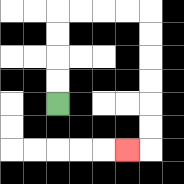{'start': '[2, 4]', 'end': '[5, 6]', 'path_directions': 'U,U,U,U,R,R,R,R,D,D,D,D,D,D,L', 'path_coordinates': '[[2, 4], [2, 3], [2, 2], [2, 1], [2, 0], [3, 0], [4, 0], [5, 0], [6, 0], [6, 1], [6, 2], [6, 3], [6, 4], [6, 5], [6, 6], [5, 6]]'}